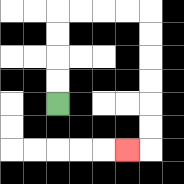{'start': '[2, 4]', 'end': '[5, 6]', 'path_directions': 'U,U,U,U,R,R,R,R,D,D,D,D,D,D,L', 'path_coordinates': '[[2, 4], [2, 3], [2, 2], [2, 1], [2, 0], [3, 0], [4, 0], [5, 0], [6, 0], [6, 1], [6, 2], [6, 3], [6, 4], [6, 5], [6, 6], [5, 6]]'}